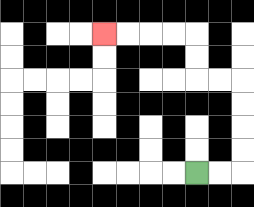{'start': '[8, 7]', 'end': '[4, 1]', 'path_directions': 'R,R,U,U,U,U,L,L,U,U,L,L,L,L', 'path_coordinates': '[[8, 7], [9, 7], [10, 7], [10, 6], [10, 5], [10, 4], [10, 3], [9, 3], [8, 3], [8, 2], [8, 1], [7, 1], [6, 1], [5, 1], [4, 1]]'}